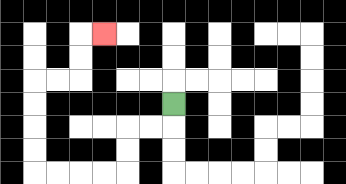{'start': '[7, 4]', 'end': '[4, 1]', 'path_directions': 'D,L,L,D,D,L,L,L,L,U,U,U,U,R,R,U,U,R', 'path_coordinates': '[[7, 4], [7, 5], [6, 5], [5, 5], [5, 6], [5, 7], [4, 7], [3, 7], [2, 7], [1, 7], [1, 6], [1, 5], [1, 4], [1, 3], [2, 3], [3, 3], [3, 2], [3, 1], [4, 1]]'}